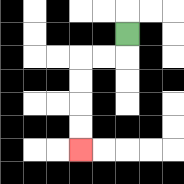{'start': '[5, 1]', 'end': '[3, 6]', 'path_directions': 'D,L,L,D,D,D,D', 'path_coordinates': '[[5, 1], [5, 2], [4, 2], [3, 2], [3, 3], [3, 4], [3, 5], [3, 6]]'}